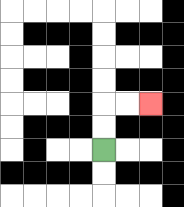{'start': '[4, 6]', 'end': '[6, 4]', 'path_directions': 'U,U,R,R', 'path_coordinates': '[[4, 6], [4, 5], [4, 4], [5, 4], [6, 4]]'}